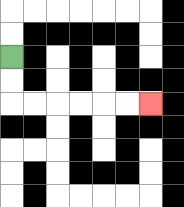{'start': '[0, 2]', 'end': '[6, 4]', 'path_directions': 'D,D,R,R,R,R,R,R', 'path_coordinates': '[[0, 2], [0, 3], [0, 4], [1, 4], [2, 4], [3, 4], [4, 4], [5, 4], [6, 4]]'}